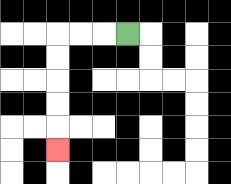{'start': '[5, 1]', 'end': '[2, 6]', 'path_directions': 'L,L,L,D,D,D,D,D', 'path_coordinates': '[[5, 1], [4, 1], [3, 1], [2, 1], [2, 2], [2, 3], [2, 4], [2, 5], [2, 6]]'}